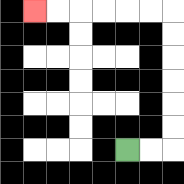{'start': '[5, 6]', 'end': '[1, 0]', 'path_directions': 'R,R,U,U,U,U,U,U,L,L,L,L,L,L', 'path_coordinates': '[[5, 6], [6, 6], [7, 6], [7, 5], [7, 4], [7, 3], [7, 2], [7, 1], [7, 0], [6, 0], [5, 0], [4, 0], [3, 0], [2, 0], [1, 0]]'}